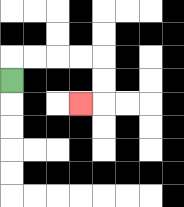{'start': '[0, 3]', 'end': '[3, 4]', 'path_directions': 'U,R,R,R,R,D,D,L', 'path_coordinates': '[[0, 3], [0, 2], [1, 2], [2, 2], [3, 2], [4, 2], [4, 3], [4, 4], [3, 4]]'}